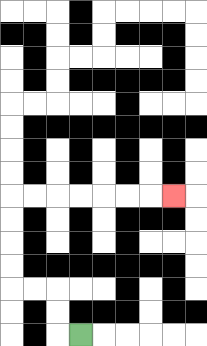{'start': '[3, 14]', 'end': '[7, 8]', 'path_directions': 'L,U,U,L,L,U,U,U,U,R,R,R,R,R,R,R', 'path_coordinates': '[[3, 14], [2, 14], [2, 13], [2, 12], [1, 12], [0, 12], [0, 11], [0, 10], [0, 9], [0, 8], [1, 8], [2, 8], [3, 8], [4, 8], [5, 8], [6, 8], [7, 8]]'}